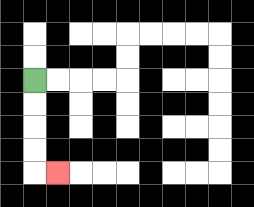{'start': '[1, 3]', 'end': '[2, 7]', 'path_directions': 'D,D,D,D,R', 'path_coordinates': '[[1, 3], [1, 4], [1, 5], [1, 6], [1, 7], [2, 7]]'}